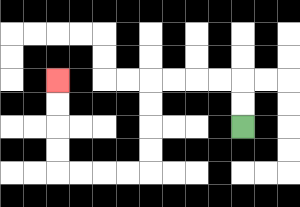{'start': '[10, 5]', 'end': '[2, 3]', 'path_directions': 'U,U,L,L,L,L,D,D,D,D,L,L,L,L,U,U,U,U', 'path_coordinates': '[[10, 5], [10, 4], [10, 3], [9, 3], [8, 3], [7, 3], [6, 3], [6, 4], [6, 5], [6, 6], [6, 7], [5, 7], [4, 7], [3, 7], [2, 7], [2, 6], [2, 5], [2, 4], [2, 3]]'}